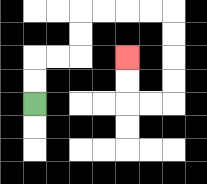{'start': '[1, 4]', 'end': '[5, 2]', 'path_directions': 'U,U,R,R,U,U,R,R,R,R,D,D,D,D,L,L,U,U', 'path_coordinates': '[[1, 4], [1, 3], [1, 2], [2, 2], [3, 2], [3, 1], [3, 0], [4, 0], [5, 0], [6, 0], [7, 0], [7, 1], [7, 2], [7, 3], [7, 4], [6, 4], [5, 4], [5, 3], [5, 2]]'}